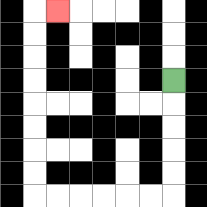{'start': '[7, 3]', 'end': '[2, 0]', 'path_directions': 'D,D,D,D,D,L,L,L,L,L,L,U,U,U,U,U,U,U,U,R', 'path_coordinates': '[[7, 3], [7, 4], [7, 5], [7, 6], [7, 7], [7, 8], [6, 8], [5, 8], [4, 8], [3, 8], [2, 8], [1, 8], [1, 7], [1, 6], [1, 5], [1, 4], [1, 3], [1, 2], [1, 1], [1, 0], [2, 0]]'}